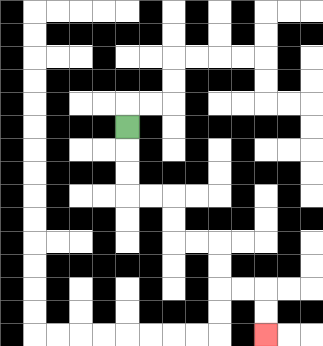{'start': '[5, 5]', 'end': '[11, 14]', 'path_directions': 'D,D,D,R,R,D,D,R,R,D,D,R,R,D,D', 'path_coordinates': '[[5, 5], [5, 6], [5, 7], [5, 8], [6, 8], [7, 8], [7, 9], [7, 10], [8, 10], [9, 10], [9, 11], [9, 12], [10, 12], [11, 12], [11, 13], [11, 14]]'}